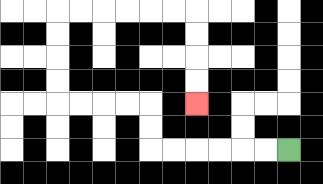{'start': '[12, 6]', 'end': '[8, 4]', 'path_directions': 'L,L,L,L,L,L,U,U,L,L,L,L,U,U,U,U,R,R,R,R,R,R,D,D,D,D', 'path_coordinates': '[[12, 6], [11, 6], [10, 6], [9, 6], [8, 6], [7, 6], [6, 6], [6, 5], [6, 4], [5, 4], [4, 4], [3, 4], [2, 4], [2, 3], [2, 2], [2, 1], [2, 0], [3, 0], [4, 0], [5, 0], [6, 0], [7, 0], [8, 0], [8, 1], [8, 2], [8, 3], [8, 4]]'}